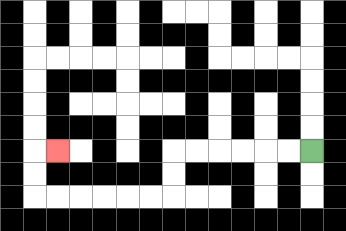{'start': '[13, 6]', 'end': '[2, 6]', 'path_directions': 'L,L,L,L,L,L,D,D,L,L,L,L,L,L,U,U,R', 'path_coordinates': '[[13, 6], [12, 6], [11, 6], [10, 6], [9, 6], [8, 6], [7, 6], [7, 7], [7, 8], [6, 8], [5, 8], [4, 8], [3, 8], [2, 8], [1, 8], [1, 7], [1, 6], [2, 6]]'}